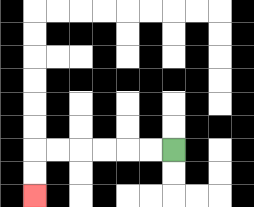{'start': '[7, 6]', 'end': '[1, 8]', 'path_directions': 'L,L,L,L,L,L,D,D', 'path_coordinates': '[[7, 6], [6, 6], [5, 6], [4, 6], [3, 6], [2, 6], [1, 6], [1, 7], [1, 8]]'}